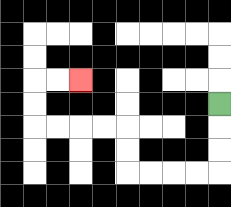{'start': '[9, 4]', 'end': '[3, 3]', 'path_directions': 'D,D,D,L,L,L,L,U,U,L,L,L,L,U,U,R,R', 'path_coordinates': '[[9, 4], [9, 5], [9, 6], [9, 7], [8, 7], [7, 7], [6, 7], [5, 7], [5, 6], [5, 5], [4, 5], [3, 5], [2, 5], [1, 5], [1, 4], [1, 3], [2, 3], [3, 3]]'}